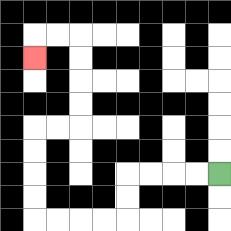{'start': '[9, 7]', 'end': '[1, 2]', 'path_directions': 'L,L,L,L,D,D,L,L,L,L,U,U,U,U,R,R,U,U,U,U,L,L,D', 'path_coordinates': '[[9, 7], [8, 7], [7, 7], [6, 7], [5, 7], [5, 8], [5, 9], [4, 9], [3, 9], [2, 9], [1, 9], [1, 8], [1, 7], [1, 6], [1, 5], [2, 5], [3, 5], [3, 4], [3, 3], [3, 2], [3, 1], [2, 1], [1, 1], [1, 2]]'}